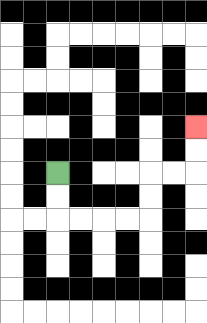{'start': '[2, 7]', 'end': '[8, 5]', 'path_directions': 'D,D,R,R,R,R,U,U,R,R,U,U', 'path_coordinates': '[[2, 7], [2, 8], [2, 9], [3, 9], [4, 9], [5, 9], [6, 9], [6, 8], [6, 7], [7, 7], [8, 7], [8, 6], [8, 5]]'}